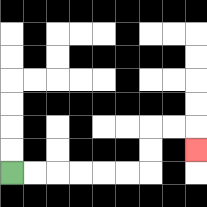{'start': '[0, 7]', 'end': '[8, 6]', 'path_directions': 'R,R,R,R,R,R,U,U,R,R,D', 'path_coordinates': '[[0, 7], [1, 7], [2, 7], [3, 7], [4, 7], [5, 7], [6, 7], [6, 6], [6, 5], [7, 5], [8, 5], [8, 6]]'}